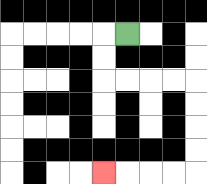{'start': '[5, 1]', 'end': '[4, 7]', 'path_directions': 'L,D,D,R,R,R,R,D,D,D,D,L,L,L,L', 'path_coordinates': '[[5, 1], [4, 1], [4, 2], [4, 3], [5, 3], [6, 3], [7, 3], [8, 3], [8, 4], [8, 5], [8, 6], [8, 7], [7, 7], [6, 7], [5, 7], [4, 7]]'}